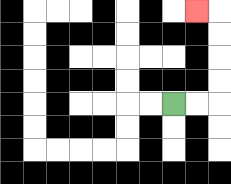{'start': '[7, 4]', 'end': '[8, 0]', 'path_directions': 'R,R,U,U,U,U,L', 'path_coordinates': '[[7, 4], [8, 4], [9, 4], [9, 3], [9, 2], [9, 1], [9, 0], [8, 0]]'}